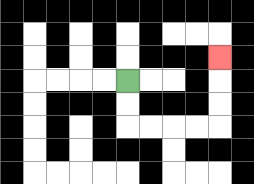{'start': '[5, 3]', 'end': '[9, 2]', 'path_directions': 'D,D,R,R,R,R,U,U,U', 'path_coordinates': '[[5, 3], [5, 4], [5, 5], [6, 5], [7, 5], [8, 5], [9, 5], [9, 4], [9, 3], [9, 2]]'}